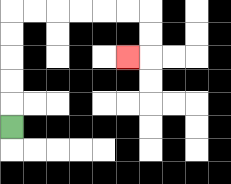{'start': '[0, 5]', 'end': '[5, 2]', 'path_directions': 'U,U,U,U,U,R,R,R,R,R,R,D,D,L', 'path_coordinates': '[[0, 5], [0, 4], [0, 3], [0, 2], [0, 1], [0, 0], [1, 0], [2, 0], [3, 0], [4, 0], [5, 0], [6, 0], [6, 1], [6, 2], [5, 2]]'}